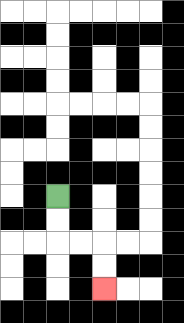{'start': '[2, 8]', 'end': '[4, 12]', 'path_directions': 'D,D,R,R,D,D', 'path_coordinates': '[[2, 8], [2, 9], [2, 10], [3, 10], [4, 10], [4, 11], [4, 12]]'}